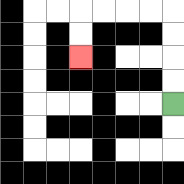{'start': '[7, 4]', 'end': '[3, 2]', 'path_directions': 'U,U,U,U,L,L,L,L,D,D', 'path_coordinates': '[[7, 4], [7, 3], [7, 2], [7, 1], [7, 0], [6, 0], [5, 0], [4, 0], [3, 0], [3, 1], [3, 2]]'}